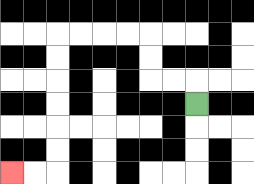{'start': '[8, 4]', 'end': '[0, 7]', 'path_directions': 'U,L,L,U,U,L,L,L,L,D,D,D,D,D,D,L,L', 'path_coordinates': '[[8, 4], [8, 3], [7, 3], [6, 3], [6, 2], [6, 1], [5, 1], [4, 1], [3, 1], [2, 1], [2, 2], [2, 3], [2, 4], [2, 5], [2, 6], [2, 7], [1, 7], [0, 7]]'}